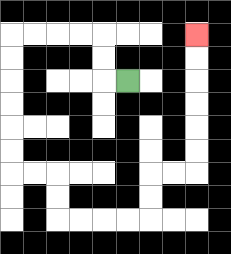{'start': '[5, 3]', 'end': '[8, 1]', 'path_directions': 'L,U,U,L,L,L,L,D,D,D,D,D,D,R,R,D,D,R,R,R,R,U,U,R,R,U,U,U,U,U,U', 'path_coordinates': '[[5, 3], [4, 3], [4, 2], [4, 1], [3, 1], [2, 1], [1, 1], [0, 1], [0, 2], [0, 3], [0, 4], [0, 5], [0, 6], [0, 7], [1, 7], [2, 7], [2, 8], [2, 9], [3, 9], [4, 9], [5, 9], [6, 9], [6, 8], [6, 7], [7, 7], [8, 7], [8, 6], [8, 5], [8, 4], [8, 3], [8, 2], [8, 1]]'}